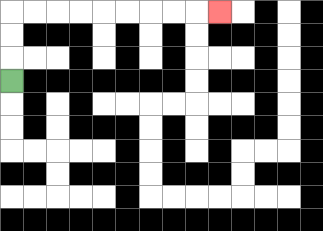{'start': '[0, 3]', 'end': '[9, 0]', 'path_directions': 'U,U,U,R,R,R,R,R,R,R,R,R', 'path_coordinates': '[[0, 3], [0, 2], [0, 1], [0, 0], [1, 0], [2, 0], [3, 0], [4, 0], [5, 0], [6, 0], [7, 0], [8, 0], [9, 0]]'}